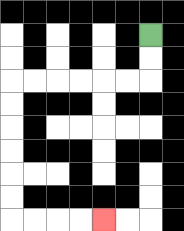{'start': '[6, 1]', 'end': '[4, 9]', 'path_directions': 'D,D,L,L,L,L,L,L,D,D,D,D,D,D,R,R,R,R', 'path_coordinates': '[[6, 1], [6, 2], [6, 3], [5, 3], [4, 3], [3, 3], [2, 3], [1, 3], [0, 3], [0, 4], [0, 5], [0, 6], [0, 7], [0, 8], [0, 9], [1, 9], [2, 9], [3, 9], [4, 9]]'}